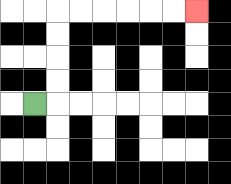{'start': '[1, 4]', 'end': '[8, 0]', 'path_directions': 'R,U,U,U,U,R,R,R,R,R,R', 'path_coordinates': '[[1, 4], [2, 4], [2, 3], [2, 2], [2, 1], [2, 0], [3, 0], [4, 0], [5, 0], [6, 0], [7, 0], [8, 0]]'}